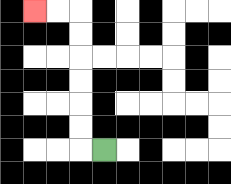{'start': '[4, 6]', 'end': '[1, 0]', 'path_directions': 'L,U,U,U,U,U,U,L,L', 'path_coordinates': '[[4, 6], [3, 6], [3, 5], [3, 4], [3, 3], [3, 2], [3, 1], [3, 0], [2, 0], [1, 0]]'}